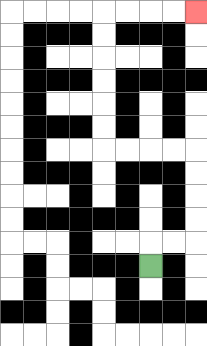{'start': '[6, 11]', 'end': '[8, 0]', 'path_directions': 'U,R,R,U,U,U,U,L,L,L,L,U,U,U,U,U,U,R,R,R,R', 'path_coordinates': '[[6, 11], [6, 10], [7, 10], [8, 10], [8, 9], [8, 8], [8, 7], [8, 6], [7, 6], [6, 6], [5, 6], [4, 6], [4, 5], [4, 4], [4, 3], [4, 2], [4, 1], [4, 0], [5, 0], [6, 0], [7, 0], [8, 0]]'}